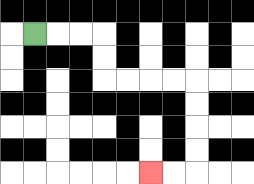{'start': '[1, 1]', 'end': '[6, 7]', 'path_directions': 'R,R,R,D,D,R,R,R,R,D,D,D,D,L,L', 'path_coordinates': '[[1, 1], [2, 1], [3, 1], [4, 1], [4, 2], [4, 3], [5, 3], [6, 3], [7, 3], [8, 3], [8, 4], [8, 5], [8, 6], [8, 7], [7, 7], [6, 7]]'}